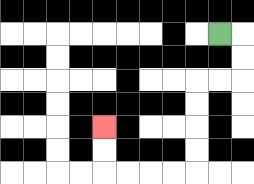{'start': '[9, 1]', 'end': '[4, 5]', 'path_directions': 'R,D,D,L,L,D,D,D,D,L,L,L,L,U,U', 'path_coordinates': '[[9, 1], [10, 1], [10, 2], [10, 3], [9, 3], [8, 3], [8, 4], [8, 5], [8, 6], [8, 7], [7, 7], [6, 7], [5, 7], [4, 7], [4, 6], [4, 5]]'}